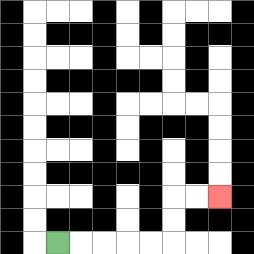{'start': '[2, 10]', 'end': '[9, 8]', 'path_directions': 'R,R,R,R,R,U,U,R,R', 'path_coordinates': '[[2, 10], [3, 10], [4, 10], [5, 10], [6, 10], [7, 10], [7, 9], [7, 8], [8, 8], [9, 8]]'}